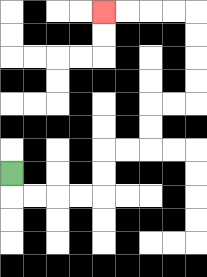{'start': '[0, 7]', 'end': '[4, 0]', 'path_directions': 'D,R,R,R,R,U,U,R,R,U,U,R,R,U,U,U,U,L,L,L,L', 'path_coordinates': '[[0, 7], [0, 8], [1, 8], [2, 8], [3, 8], [4, 8], [4, 7], [4, 6], [5, 6], [6, 6], [6, 5], [6, 4], [7, 4], [8, 4], [8, 3], [8, 2], [8, 1], [8, 0], [7, 0], [6, 0], [5, 0], [4, 0]]'}